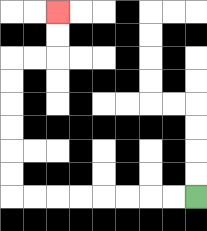{'start': '[8, 8]', 'end': '[2, 0]', 'path_directions': 'L,L,L,L,L,L,L,L,U,U,U,U,U,U,R,R,U,U', 'path_coordinates': '[[8, 8], [7, 8], [6, 8], [5, 8], [4, 8], [3, 8], [2, 8], [1, 8], [0, 8], [0, 7], [0, 6], [0, 5], [0, 4], [0, 3], [0, 2], [1, 2], [2, 2], [2, 1], [2, 0]]'}